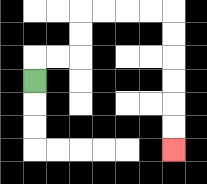{'start': '[1, 3]', 'end': '[7, 6]', 'path_directions': 'U,R,R,U,U,R,R,R,R,D,D,D,D,D,D', 'path_coordinates': '[[1, 3], [1, 2], [2, 2], [3, 2], [3, 1], [3, 0], [4, 0], [5, 0], [6, 0], [7, 0], [7, 1], [7, 2], [7, 3], [7, 4], [7, 5], [7, 6]]'}